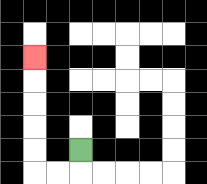{'start': '[3, 6]', 'end': '[1, 2]', 'path_directions': 'D,L,L,U,U,U,U,U', 'path_coordinates': '[[3, 6], [3, 7], [2, 7], [1, 7], [1, 6], [1, 5], [1, 4], [1, 3], [1, 2]]'}